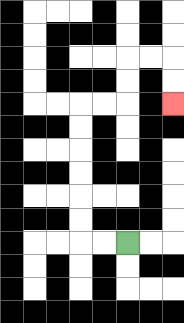{'start': '[5, 10]', 'end': '[7, 4]', 'path_directions': 'L,L,U,U,U,U,U,U,R,R,U,U,R,R,D,D', 'path_coordinates': '[[5, 10], [4, 10], [3, 10], [3, 9], [3, 8], [3, 7], [3, 6], [3, 5], [3, 4], [4, 4], [5, 4], [5, 3], [5, 2], [6, 2], [7, 2], [7, 3], [7, 4]]'}